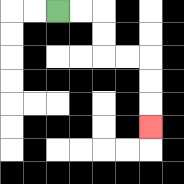{'start': '[2, 0]', 'end': '[6, 5]', 'path_directions': 'R,R,D,D,R,R,D,D,D', 'path_coordinates': '[[2, 0], [3, 0], [4, 0], [4, 1], [4, 2], [5, 2], [6, 2], [6, 3], [6, 4], [6, 5]]'}